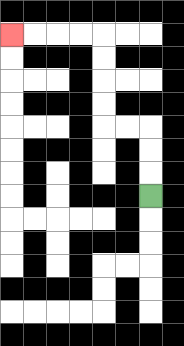{'start': '[6, 8]', 'end': '[0, 1]', 'path_directions': 'U,U,U,L,L,U,U,U,U,L,L,L,L', 'path_coordinates': '[[6, 8], [6, 7], [6, 6], [6, 5], [5, 5], [4, 5], [4, 4], [4, 3], [4, 2], [4, 1], [3, 1], [2, 1], [1, 1], [0, 1]]'}